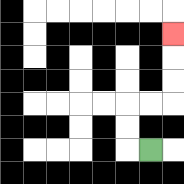{'start': '[6, 6]', 'end': '[7, 1]', 'path_directions': 'L,U,U,R,R,U,U,U', 'path_coordinates': '[[6, 6], [5, 6], [5, 5], [5, 4], [6, 4], [7, 4], [7, 3], [7, 2], [7, 1]]'}